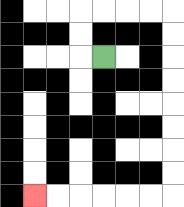{'start': '[4, 2]', 'end': '[1, 8]', 'path_directions': 'L,U,U,R,R,R,R,D,D,D,D,D,D,D,D,L,L,L,L,L,L', 'path_coordinates': '[[4, 2], [3, 2], [3, 1], [3, 0], [4, 0], [5, 0], [6, 0], [7, 0], [7, 1], [7, 2], [7, 3], [7, 4], [7, 5], [7, 6], [7, 7], [7, 8], [6, 8], [5, 8], [4, 8], [3, 8], [2, 8], [1, 8]]'}